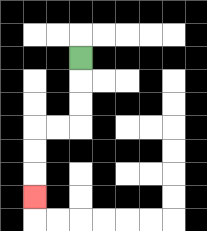{'start': '[3, 2]', 'end': '[1, 8]', 'path_directions': 'D,D,D,L,L,D,D,D', 'path_coordinates': '[[3, 2], [3, 3], [3, 4], [3, 5], [2, 5], [1, 5], [1, 6], [1, 7], [1, 8]]'}